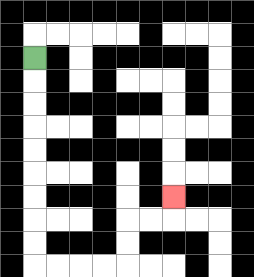{'start': '[1, 2]', 'end': '[7, 8]', 'path_directions': 'D,D,D,D,D,D,D,D,D,R,R,R,R,U,U,R,R,U', 'path_coordinates': '[[1, 2], [1, 3], [1, 4], [1, 5], [1, 6], [1, 7], [1, 8], [1, 9], [1, 10], [1, 11], [2, 11], [3, 11], [4, 11], [5, 11], [5, 10], [5, 9], [6, 9], [7, 9], [7, 8]]'}